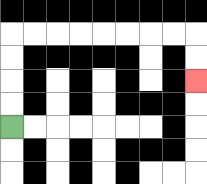{'start': '[0, 5]', 'end': '[8, 3]', 'path_directions': 'U,U,U,U,R,R,R,R,R,R,R,R,D,D', 'path_coordinates': '[[0, 5], [0, 4], [0, 3], [0, 2], [0, 1], [1, 1], [2, 1], [3, 1], [4, 1], [5, 1], [6, 1], [7, 1], [8, 1], [8, 2], [8, 3]]'}